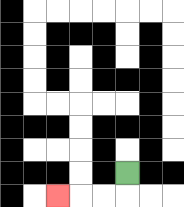{'start': '[5, 7]', 'end': '[2, 8]', 'path_directions': 'D,L,L,L', 'path_coordinates': '[[5, 7], [5, 8], [4, 8], [3, 8], [2, 8]]'}